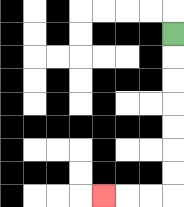{'start': '[7, 1]', 'end': '[4, 8]', 'path_directions': 'D,D,D,D,D,D,D,L,L,L', 'path_coordinates': '[[7, 1], [7, 2], [7, 3], [7, 4], [7, 5], [7, 6], [7, 7], [7, 8], [6, 8], [5, 8], [4, 8]]'}